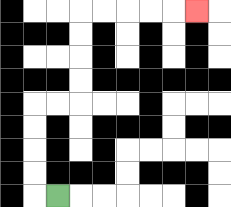{'start': '[2, 8]', 'end': '[8, 0]', 'path_directions': 'L,U,U,U,U,R,R,U,U,U,U,R,R,R,R,R', 'path_coordinates': '[[2, 8], [1, 8], [1, 7], [1, 6], [1, 5], [1, 4], [2, 4], [3, 4], [3, 3], [3, 2], [3, 1], [3, 0], [4, 0], [5, 0], [6, 0], [7, 0], [8, 0]]'}